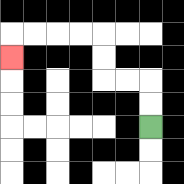{'start': '[6, 5]', 'end': '[0, 2]', 'path_directions': 'U,U,L,L,U,U,L,L,L,L,D', 'path_coordinates': '[[6, 5], [6, 4], [6, 3], [5, 3], [4, 3], [4, 2], [4, 1], [3, 1], [2, 1], [1, 1], [0, 1], [0, 2]]'}